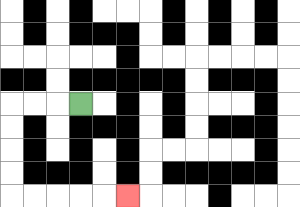{'start': '[3, 4]', 'end': '[5, 8]', 'path_directions': 'L,L,L,D,D,D,D,R,R,R,R,R', 'path_coordinates': '[[3, 4], [2, 4], [1, 4], [0, 4], [0, 5], [0, 6], [0, 7], [0, 8], [1, 8], [2, 8], [3, 8], [4, 8], [5, 8]]'}